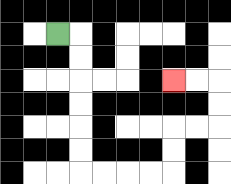{'start': '[2, 1]', 'end': '[7, 3]', 'path_directions': 'R,D,D,D,D,D,D,R,R,R,R,U,U,R,R,U,U,L,L', 'path_coordinates': '[[2, 1], [3, 1], [3, 2], [3, 3], [3, 4], [3, 5], [3, 6], [3, 7], [4, 7], [5, 7], [6, 7], [7, 7], [7, 6], [7, 5], [8, 5], [9, 5], [9, 4], [9, 3], [8, 3], [7, 3]]'}